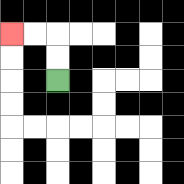{'start': '[2, 3]', 'end': '[0, 1]', 'path_directions': 'U,U,L,L', 'path_coordinates': '[[2, 3], [2, 2], [2, 1], [1, 1], [0, 1]]'}